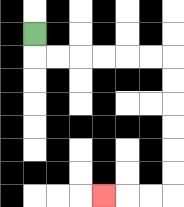{'start': '[1, 1]', 'end': '[4, 8]', 'path_directions': 'D,R,R,R,R,R,R,D,D,D,D,D,D,L,L,L', 'path_coordinates': '[[1, 1], [1, 2], [2, 2], [3, 2], [4, 2], [5, 2], [6, 2], [7, 2], [7, 3], [7, 4], [7, 5], [7, 6], [7, 7], [7, 8], [6, 8], [5, 8], [4, 8]]'}